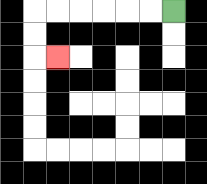{'start': '[7, 0]', 'end': '[2, 2]', 'path_directions': 'L,L,L,L,L,L,D,D,R', 'path_coordinates': '[[7, 0], [6, 0], [5, 0], [4, 0], [3, 0], [2, 0], [1, 0], [1, 1], [1, 2], [2, 2]]'}